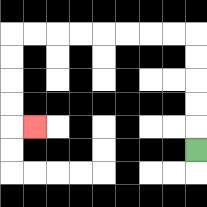{'start': '[8, 6]', 'end': '[1, 5]', 'path_directions': 'U,U,U,U,U,L,L,L,L,L,L,L,L,D,D,D,D,R', 'path_coordinates': '[[8, 6], [8, 5], [8, 4], [8, 3], [8, 2], [8, 1], [7, 1], [6, 1], [5, 1], [4, 1], [3, 1], [2, 1], [1, 1], [0, 1], [0, 2], [0, 3], [0, 4], [0, 5], [1, 5]]'}